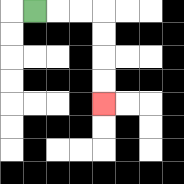{'start': '[1, 0]', 'end': '[4, 4]', 'path_directions': 'R,R,R,D,D,D,D', 'path_coordinates': '[[1, 0], [2, 0], [3, 0], [4, 0], [4, 1], [4, 2], [4, 3], [4, 4]]'}